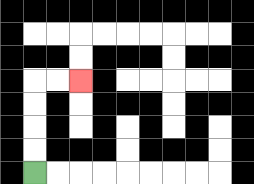{'start': '[1, 7]', 'end': '[3, 3]', 'path_directions': 'U,U,U,U,R,R', 'path_coordinates': '[[1, 7], [1, 6], [1, 5], [1, 4], [1, 3], [2, 3], [3, 3]]'}